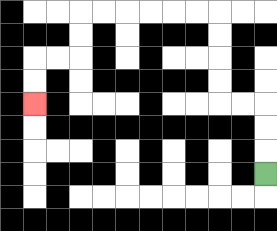{'start': '[11, 7]', 'end': '[1, 4]', 'path_directions': 'U,U,U,L,L,U,U,U,U,L,L,L,L,L,L,D,D,L,L,D,D', 'path_coordinates': '[[11, 7], [11, 6], [11, 5], [11, 4], [10, 4], [9, 4], [9, 3], [9, 2], [9, 1], [9, 0], [8, 0], [7, 0], [6, 0], [5, 0], [4, 0], [3, 0], [3, 1], [3, 2], [2, 2], [1, 2], [1, 3], [1, 4]]'}